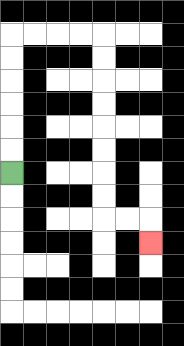{'start': '[0, 7]', 'end': '[6, 10]', 'path_directions': 'U,U,U,U,U,U,R,R,R,R,D,D,D,D,D,D,D,D,R,R,D', 'path_coordinates': '[[0, 7], [0, 6], [0, 5], [0, 4], [0, 3], [0, 2], [0, 1], [1, 1], [2, 1], [3, 1], [4, 1], [4, 2], [4, 3], [4, 4], [4, 5], [4, 6], [4, 7], [4, 8], [4, 9], [5, 9], [6, 9], [6, 10]]'}